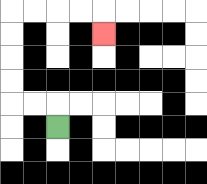{'start': '[2, 5]', 'end': '[4, 1]', 'path_directions': 'U,L,L,U,U,U,U,R,R,R,R,D', 'path_coordinates': '[[2, 5], [2, 4], [1, 4], [0, 4], [0, 3], [0, 2], [0, 1], [0, 0], [1, 0], [2, 0], [3, 0], [4, 0], [4, 1]]'}